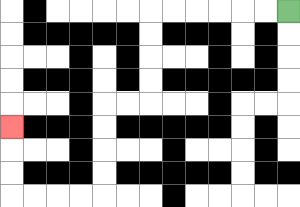{'start': '[12, 0]', 'end': '[0, 5]', 'path_directions': 'L,L,L,L,L,L,D,D,D,D,L,L,D,D,D,D,L,L,L,L,U,U,U', 'path_coordinates': '[[12, 0], [11, 0], [10, 0], [9, 0], [8, 0], [7, 0], [6, 0], [6, 1], [6, 2], [6, 3], [6, 4], [5, 4], [4, 4], [4, 5], [4, 6], [4, 7], [4, 8], [3, 8], [2, 8], [1, 8], [0, 8], [0, 7], [0, 6], [0, 5]]'}